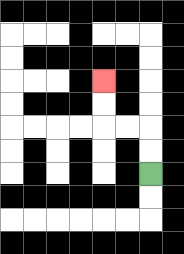{'start': '[6, 7]', 'end': '[4, 3]', 'path_directions': 'U,U,L,L,U,U', 'path_coordinates': '[[6, 7], [6, 6], [6, 5], [5, 5], [4, 5], [4, 4], [4, 3]]'}